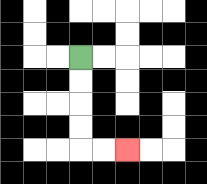{'start': '[3, 2]', 'end': '[5, 6]', 'path_directions': 'D,D,D,D,R,R', 'path_coordinates': '[[3, 2], [3, 3], [3, 4], [3, 5], [3, 6], [4, 6], [5, 6]]'}